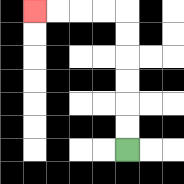{'start': '[5, 6]', 'end': '[1, 0]', 'path_directions': 'U,U,U,U,U,U,L,L,L,L', 'path_coordinates': '[[5, 6], [5, 5], [5, 4], [5, 3], [5, 2], [5, 1], [5, 0], [4, 0], [3, 0], [2, 0], [1, 0]]'}